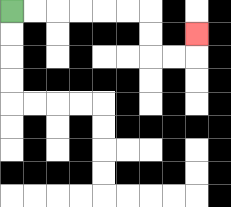{'start': '[0, 0]', 'end': '[8, 1]', 'path_directions': 'R,R,R,R,R,R,D,D,R,R,U', 'path_coordinates': '[[0, 0], [1, 0], [2, 0], [3, 0], [4, 0], [5, 0], [6, 0], [6, 1], [6, 2], [7, 2], [8, 2], [8, 1]]'}